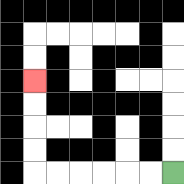{'start': '[7, 7]', 'end': '[1, 3]', 'path_directions': 'L,L,L,L,L,L,U,U,U,U', 'path_coordinates': '[[7, 7], [6, 7], [5, 7], [4, 7], [3, 7], [2, 7], [1, 7], [1, 6], [1, 5], [1, 4], [1, 3]]'}